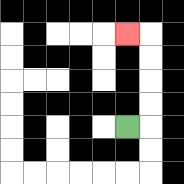{'start': '[5, 5]', 'end': '[5, 1]', 'path_directions': 'R,U,U,U,U,L', 'path_coordinates': '[[5, 5], [6, 5], [6, 4], [6, 3], [6, 2], [6, 1], [5, 1]]'}